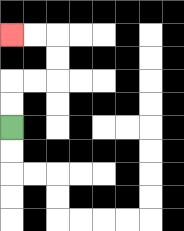{'start': '[0, 5]', 'end': '[0, 1]', 'path_directions': 'U,U,R,R,U,U,L,L', 'path_coordinates': '[[0, 5], [0, 4], [0, 3], [1, 3], [2, 3], [2, 2], [2, 1], [1, 1], [0, 1]]'}